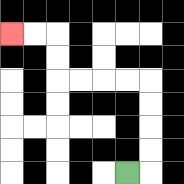{'start': '[5, 7]', 'end': '[0, 1]', 'path_directions': 'R,U,U,U,U,L,L,L,L,U,U,L,L', 'path_coordinates': '[[5, 7], [6, 7], [6, 6], [6, 5], [6, 4], [6, 3], [5, 3], [4, 3], [3, 3], [2, 3], [2, 2], [2, 1], [1, 1], [0, 1]]'}